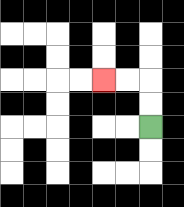{'start': '[6, 5]', 'end': '[4, 3]', 'path_directions': 'U,U,L,L', 'path_coordinates': '[[6, 5], [6, 4], [6, 3], [5, 3], [4, 3]]'}